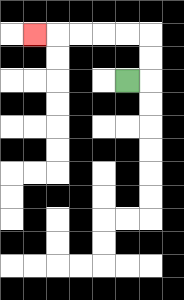{'start': '[5, 3]', 'end': '[1, 1]', 'path_directions': 'R,U,U,L,L,L,L,L', 'path_coordinates': '[[5, 3], [6, 3], [6, 2], [6, 1], [5, 1], [4, 1], [3, 1], [2, 1], [1, 1]]'}